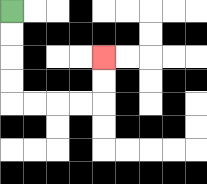{'start': '[0, 0]', 'end': '[4, 2]', 'path_directions': 'D,D,D,D,R,R,R,R,U,U', 'path_coordinates': '[[0, 0], [0, 1], [0, 2], [0, 3], [0, 4], [1, 4], [2, 4], [3, 4], [4, 4], [4, 3], [4, 2]]'}